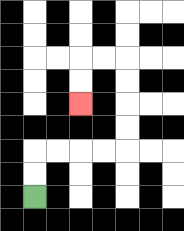{'start': '[1, 8]', 'end': '[3, 4]', 'path_directions': 'U,U,R,R,R,R,U,U,U,U,L,L,D,D', 'path_coordinates': '[[1, 8], [1, 7], [1, 6], [2, 6], [3, 6], [4, 6], [5, 6], [5, 5], [5, 4], [5, 3], [5, 2], [4, 2], [3, 2], [3, 3], [3, 4]]'}